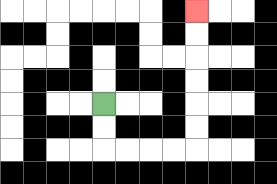{'start': '[4, 4]', 'end': '[8, 0]', 'path_directions': 'D,D,R,R,R,R,U,U,U,U,U,U', 'path_coordinates': '[[4, 4], [4, 5], [4, 6], [5, 6], [6, 6], [7, 6], [8, 6], [8, 5], [8, 4], [8, 3], [8, 2], [8, 1], [8, 0]]'}